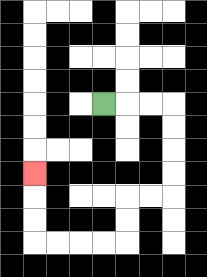{'start': '[4, 4]', 'end': '[1, 7]', 'path_directions': 'R,R,R,D,D,D,D,L,L,D,D,L,L,L,L,U,U,U', 'path_coordinates': '[[4, 4], [5, 4], [6, 4], [7, 4], [7, 5], [7, 6], [7, 7], [7, 8], [6, 8], [5, 8], [5, 9], [5, 10], [4, 10], [3, 10], [2, 10], [1, 10], [1, 9], [1, 8], [1, 7]]'}